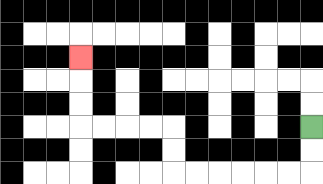{'start': '[13, 5]', 'end': '[3, 2]', 'path_directions': 'D,D,L,L,L,L,L,L,U,U,L,L,L,L,U,U,U', 'path_coordinates': '[[13, 5], [13, 6], [13, 7], [12, 7], [11, 7], [10, 7], [9, 7], [8, 7], [7, 7], [7, 6], [7, 5], [6, 5], [5, 5], [4, 5], [3, 5], [3, 4], [3, 3], [3, 2]]'}